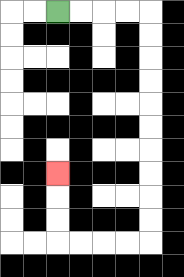{'start': '[2, 0]', 'end': '[2, 7]', 'path_directions': 'R,R,R,R,D,D,D,D,D,D,D,D,D,D,L,L,L,L,U,U,U', 'path_coordinates': '[[2, 0], [3, 0], [4, 0], [5, 0], [6, 0], [6, 1], [6, 2], [6, 3], [6, 4], [6, 5], [6, 6], [6, 7], [6, 8], [6, 9], [6, 10], [5, 10], [4, 10], [3, 10], [2, 10], [2, 9], [2, 8], [2, 7]]'}